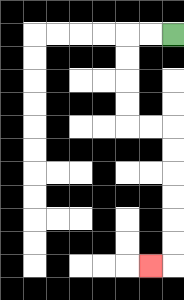{'start': '[7, 1]', 'end': '[6, 11]', 'path_directions': 'L,L,D,D,D,D,R,R,D,D,D,D,D,D,L', 'path_coordinates': '[[7, 1], [6, 1], [5, 1], [5, 2], [5, 3], [5, 4], [5, 5], [6, 5], [7, 5], [7, 6], [7, 7], [7, 8], [7, 9], [7, 10], [7, 11], [6, 11]]'}